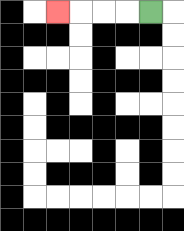{'start': '[6, 0]', 'end': '[2, 0]', 'path_directions': 'L,L,L,L', 'path_coordinates': '[[6, 0], [5, 0], [4, 0], [3, 0], [2, 0]]'}